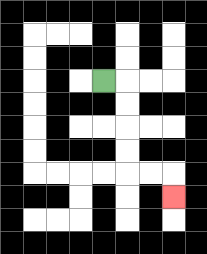{'start': '[4, 3]', 'end': '[7, 8]', 'path_directions': 'R,D,D,D,D,R,R,D', 'path_coordinates': '[[4, 3], [5, 3], [5, 4], [5, 5], [5, 6], [5, 7], [6, 7], [7, 7], [7, 8]]'}